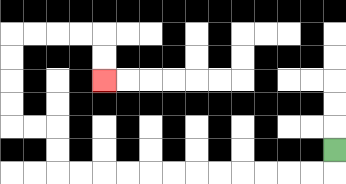{'start': '[14, 6]', 'end': '[4, 3]', 'path_directions': 'D,L,L,L,L,L,L,L,L,L,L,L,L,U,U,L,L,U,U,U,U,R,R,R,R,D,D', 'path_coordinates': '[[14, 6], [14, 7], [13, 7], [12, 7], [11, 7], [10, 7], [9, 7], [8, 7], [7, 7], [6, 7], [5, 7], [4, 7], [3, 7], [2, 7], [2, 6], [2, 5], [1, 5], [0, 5], [0, 4], [0, 3], [0, 2], [0, 1], [1, 1], [2, 1], [3, 1], [4, 1], [4, 2], [4, 3]]'}